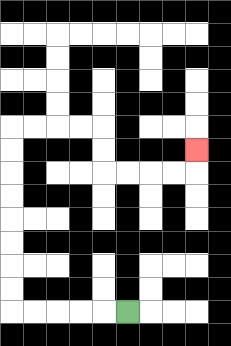{'start': '[5, 13]', 'end': '[8, 6]', 'path_directions': 'L,L,L,L,L,U,U,U,U,U,U,U,U,R,R,R,R,D,D,R,R,R,R,U', 'path_coordinates': '[[5, 13], [4, 13], [3, 13], [2, 13], [1, 13], [0, 13], [0, 12], [0, 11], [0, 10], [0, 9], [0, 8], [0, 7], [0, 6], [0, 5], [1, 5], [2, 5], [3, 5], [4, 5], [4, 6], [4, 7], [5, 7], [6, 7], [7, 7], [8, 7], [8, 6]]'}